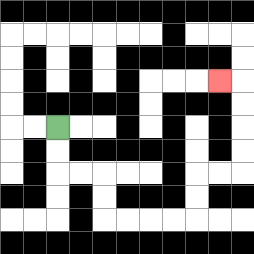{'start': '[2, 5]', 'end': '[9, 3]', 'path_directions': 'D,D,R,R,D,D,R,R,R,R,U,U,R,R,U,U,U,U,L', 'path_coordinates': '[[2, 5], [2, 6], [2, 7], [3, 7], [4, 7], [4, 8], [4, 9], [5, 9], [6, 9], [7, 9], [8, 9], [8, 8], [8, 7], [9, 7], [10, 7], [10, 6], [10, 5], [10, 4], [10, 3], [9, 3]]'}